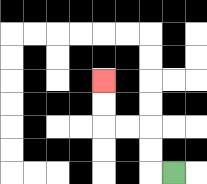{'start': '[7, 7]', 'end': '[4, 3]', 'path_directions': 'L,U,U,L,L,U,U', 'path_coordinates': '[[7, 7], [6, 7], [6, 6], [6, 5], [5, 5], [4, 5], [4, 4], [4, 3]]'}